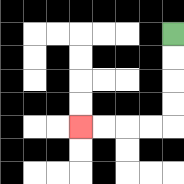{'start': '[7, 1]', 'end': '[3, 5]', 'path_directions': 'D,D,D,D,L,L,L,L', 'path_coordinates': '[[7, 1], [7, 2], [7, 3], [7, 4], [7, 5], [6, 5], [5, 5], [4, 5], [3, 5]]'}